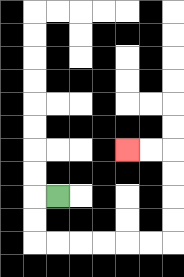{'start': '[2, 8]', 'end': '[5, 6]', 'path_directions': 'L,D,D,R,R,R,R,R,R,U,U,U,U,L,L', 'path_coordinates': '[[2, 8], [1, 8], [1, 9], [1, 10], [2, 10], [3, 10], [4, 10], [5, 10], [6, 10], [7, 10], [7, 9], [7, 8], [7, 7], [7, 6], [6, 6], [5, 6]]'}